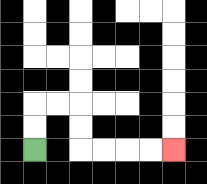{'start': '[1, 6]', 'end': '[7, 6]', 'path_directions': 'U,U,R,R,D,D,R,R,R,R', 'path_coordinates': '[[1, 6], [1, 5], [1, 4], [2, 4], [3, 4], [3, 5], [3, 6], [4, 6], [5, 6], [6, 6], [7, 6]]'}